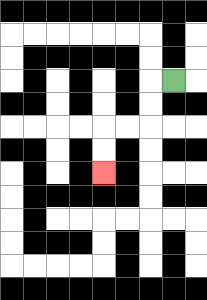{'start': '[7, 3]', 'end': '[4, 7]', 'path_directions': 'L,D,D,L,L,D,D', 'path_coordinates': '[[7, 3], [6, 3], [6, 4], [6, 5], [5, 5], [4, 5], [4, 6], [4, 7]]'}